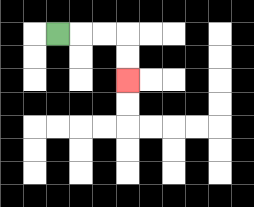{'start': '[2, 1]', 'end': '[5, 3]', 'path_directions': 'R,R,R,D,D', 'path_coordinates': '[[2, 1], [3, 1], [4, 1], [5, 1], [5, 2], [5, 3]]'}